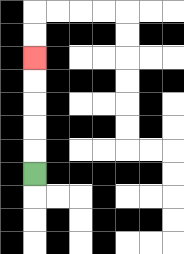{'start': '[1, 7]', 'end': '[1, 2]', 'path_directions': 'U,U,U,U,U', 'path_coordinates': '[[1, 7], [1, 6], [1, 5], [1, 4], [1, 3], [1, 2]]'}